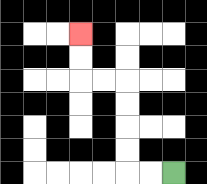{'start': '[7, 7]', 'end': '[3, 1]', 'path_directions': 'L,L,U,U,U,U,L,L,U,U', 'path_coordinates': '[[7, 7], [6, 7], [5, 7], [5, 6], [5, 5], [5, 4], [5, 3], [4, 3], [3, 3], [3, 2], [3, 1]]'}